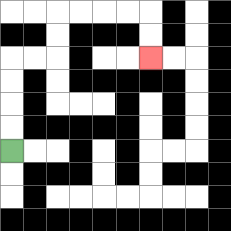{'start': '[0, 6]', 'end': '[6, 2]', 'path_directions': 'U,U,U,U,R,R,U,U,R,R,R,R,D,D', 'path_coordinates': '[[0, 6], [0, 5], [0, 4], [0, 3], [0, 2], [1, 2], [2, 2], [2, 1], [2, 0], [3, 0], [4, 0], [5, 0], [6, 0], [6, 1], [6, 2]]'}